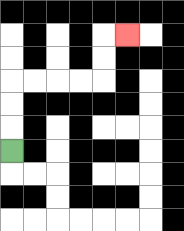{'start': '[0, 6]', 'end': '[5, 1]', 'path_directions': 'U,U,U,R,R,R,R,U,U,R', 'path_coordinates': '[[0, 6], [0, 5], [0, 4], [0, 3], [1, 3], [2, 3], [3, 3], [4, 3], [4, 2], [4, 1], [5, 1]]'}